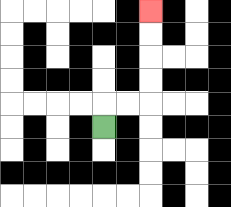{'start': '[4, 5]', 'end': '[6, 0]', 'path_directions': 'U,R,R,U,U,U,U', 'path_coordinates': '[[4, 5], [4, 4], [5, 4], [6, 4], [6, 3], [6, 2], [6, 1], [6, 0]]'}